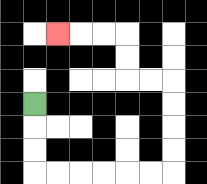{'start': '[1, 4]', 'end': '[2, 1]', 'path_directions': 'D,D,D,R,R,R,R,R,R,U,U,U,U,L,L,U,U,L,L,L', 'path_coordinates': '[[1, 4], [1, 5], [1, 6], [1, 7], [2, 7], [3, 7], [4, 7], [5, 7], [6, 7], [7, 7], [7, 6], [7, 5], [7, 4], [7, 3], [6, 3], [5, 3], [5, 2], [5, 1], [4, 1], [3, 1], [2, 1]]'}